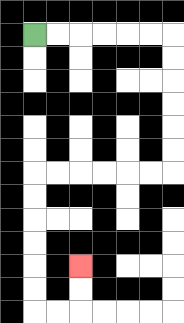{'start': '[1, 1]', 'end': '[3, 11]', 'path_directions': 'R,R,R,R,R,R,D,D,D,D,D,D,L,L,L,L,L,L,D,D,D,D,D,D,R,R,U,U', 'path_coordinates': '[[1, 1], [2, 1], [3, 1], [4, 1], [5, 1], [6, 1], [7, 1], [7, 2], [7, 3], [7, 4], [7, 5], [7, 6], [7, 7], [6, 7], [5, 7], [4, 7], [3, 7], [2, 7], [1, 7], [1, 8], [1, 9], [1, 10], [1, 11], [1, 12], [1, 13], [2, 13], [3, 13], [3, 12], [3, 11]]'}